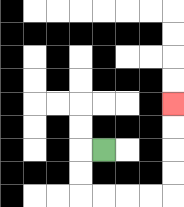{'start': '[4, 6]', 'end': '[7, 4]', 'path_directions': 'L,D,D,R,R,R,R,U,U,U,U', 'path_coordinates': '[[4, 6], [3, 6], [3, 7], [3, 8], [4, 8], [5, 8], [6, 8], [7, 8], [7, 7], [7, 6], [7, 5], [7, 4]]'}